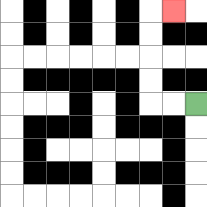{'start': '[8, 4]', 'end': '[7, 0]', 'path_directions': 'L,L,U,U,U,U,R', 'path_coordinates': '[[8, 4], [7, 4], [6, 4], [6, 3], [6, 2], [6, 1], [6, 0], [7, 0]]'}